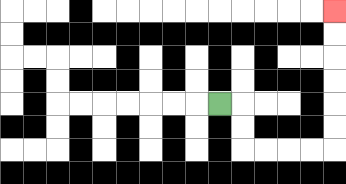{'start': '[9, 4]', 'end': '[14, 0]', 'path_directions': 'R,D,D,R,R,R,R,U,U,U,U,U,U', 'path_coordinates': '[[9, 4], [10, 4], [10, 5], [10, 6], [11, 6], [12, 6], [13, 6], [14, 6], [14, 5], [14, 4], [14, 3], [14, 2], [14, 1], [14, 0]]'}